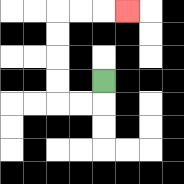{'start': '[4, 3]', 'end': '[5, 0]', 'path_directions': 'D,L,L,U,U,U,U,R,R,R', 'path_coordinates': '[[4, 3], [4, 4], [3, 4], [2, 4], [2, 3], [2, 2], [2, 1], [2, 0], [3, 0], [4, 0], [5, 0]]'}